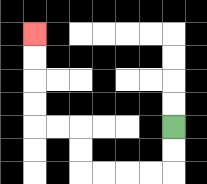{'start': '[7, 5]', 'end': '[1, 1]', 'path_directions': 'D,D,L,L,L,L,U,U,L,L,U,U,U,U', 'path_coordinates': '[[7, 5], [7, 6], [7, 7], [6, 7], [5, 7], [4, 7], [3, 7], [3, 6], [3, 5], [2, 5], [1, 5], [1, 4], [1, 3], [1, 2], [1, 1]]'}